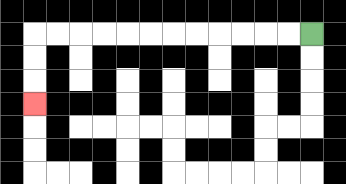{'start': '[13, 1]', 'end': '[1, 4]', 'path_directions': 'L,L,L,L,L,L,L,L,L,L,L,L,D,D,D', 'path_coordinates': '[[13, 1], [12, 1], [11, 1], [10, 1], [9, 1], [8, 1], [7, 1], [6, 1], [5, 1], [4, 1], [3, 1], [2, 1], [1, 1], [1, 2], [1, 3], [1, 4]]'}